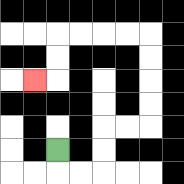{'start': '[2, 6]', 'end': '[1, 3]', 'path_directions': 'D,R,R,U,U,R,R,U,U,U,U,L,L,L,L,D,D,L', 'path_coordinates': '[[2, 6], [2, 7], [3, 7], [4, 7], [4, 6], [4, 5], [5, 5], [6, 5], [6, 4], [6, 3], [6, 2], [6, 1], [5, 1], [4, 1], [3, 1], [2, 1], [2, 2], [2, 3], [1, 3]]'}